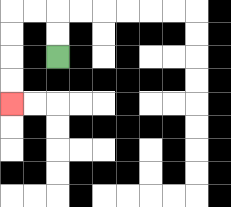{'start': '[2, 2]', 'end': '[0, 4]', 'path_directions': 'U,U,L,L,D,D,D,D', 'path_coordinates': '[[2, 2], [2, 1], [2, 0], [1, 0], [0, 0], [0, 1], [0, 2], [0, 3], [0, 4]]'}